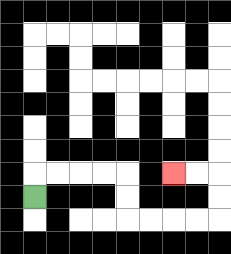{'start': '[1, 8]', 'end': '[7, 7]', 'path_directions': 'U,R,R,R,R,D,D,R,R,R,R,U,U,L,L', 'path_coordinates': '[[1, 8], [1, 7], [2, 7], [3, 7], [4, 7], [5, 7], [5, 8], [5, 9], [6, 9], [7, 9], [8, 9], [9, 9], [9, 8], [9, 7], [8, 7], [7, 7]]'}